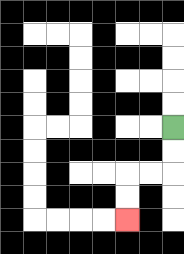{'start': '[7, 5]', 'end': '[5, 9]', 'path_directions': 'D,D,L,L,D,D', 'path_coordinates': '[[7, 5], [7, 6], [7, 7], [6, 7], [5, 7], [5, 8], [5, 9]]'}